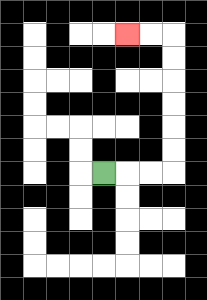{'start': '[4, 7]', 'end': '[5, 1]', 'path_directions': 'R,R,R,U,U,U,U,U,U,L,L', 'path_coordinates': '[[4, 7], [5, 7], [6, 7], [7, 7], [7, 6], [7, 5], [7, 4], [7, 3], [7, 2], [7, 1], [6, 1], [5, 1]]'}